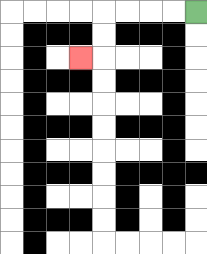{'start': '[8, 0]', 'end': '[3, 2]', 'path_directions': 'L,L,L,L,D,D,L', 'path_coordinates': '[[8, 0], [7, 0], [6, 0], [5, 0], [4, 0], [4, 1], [4, 2], [3, 2]]'}